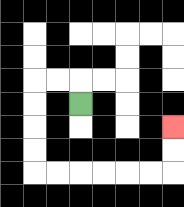{'start': '[3, 4]', 'end': '[7, 5]', 'path_directions': 'U,L,L,D,D,D,D,R,R,R,R,R,R,U,U', 'path_coordinates': '[[3, 4], [3, 3], [2, 3], [1, 3], [1, 4], [1, 5], [1, 6], [1, 7], [2, 7], [3, 7], [4, 7], [5, 7], [6, 7], [7, 7], [7, 6], [7, 5]]'}